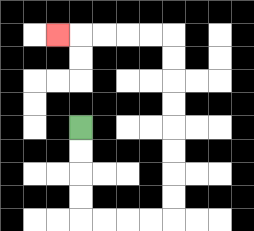{'start': '[3, 5]', 'end': '[2, 1]', 'path_directions': 'D,D,D,D,R,R,R,R,U,U,U,U,U,U,U,U,L,L,L,L,L', 'path_coordinates': '[[3, 5], [3, 6], [3, 7], [3, 8], [3, 9], [4, 9], [5, 9], [6, 9], [7, 9], [7, 8], [7, 7], [7, 6], [7, 5], [7, 4], [7, 3], [7, 2], [7, 1], [6, 1], [5, 1], [4, 1], [3, 1], [2, 1]]'}